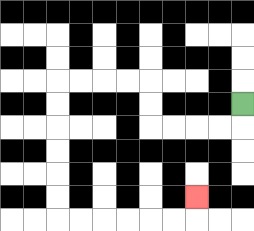{'start': '[10, 4]', 'end': '[8, 8]', 'path_directions': 'D,L,L,L,L,U,U,L,L,L,L,D,D,D,D,D,D,R,R,R,R,R,R,U', 'path_coordinates': '[[10, 4], [10, 5], [9, 5], [8, 5], [7, 5], [6, 5], [6, 4], [6, 3], [5, 3], [4, 3], [3, 3], [2, 3], [2, 4], [2, 5], [2, 6], [2, 7], [2, 8], [2, 9], [3, 9], [4, 9], [5, 9], [6, 9], [7, 9], [8, 9], [8, 8]]'}